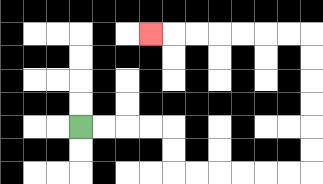{'start': '[3, 5]', 'end': '[6, 1]', 'path_directions': 'R,R,R,R,D,D,R,R,R,R,R,R,U,U,U,U,U,U,L,L,L,L,L,L,L', 'path_coordinates': '[[3, 5], [4, 5], [5, 5], [6, 5], [7, 5], [7, 6], [7, 7], [8, 7], [9, 7], [10, 7], [11, 7], [12, 7], [13, 7], [13, 6], [13, 5], [13, 4], [13, 3], [13, 2], [13, 1], [12, 1], [11, 1], [10, 1], [9, 1], [8, 1], [7, 1], [6, 1]]'}